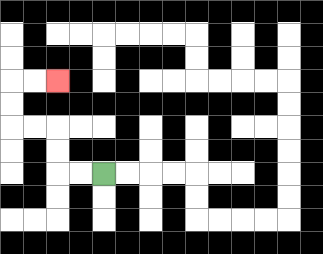{'start': '[4, 7]', 'end': '[2, 3]', 'path_directions': 'L,L,U,U,L,L,U,U,R,R', 'path_coordinates': '[[4, 7], [3, 7], [2, 7], [2, 6], [2, 5], [1, 5], [0, 5], [0, 4], [0, 3], [1, 3], [2, 3]]'}